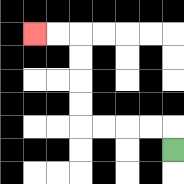{'start': '[7, 6]', 'end': '[1, 1]', 'path_directions': 'U,L,L,L,L,U,U,U,U,L,L', 'path_coordinates': '[[7, 6], [7, 5], [6, 5], [5, 5], [4, 5], [3, 5], [3, 4], [3, 3], [3, 2], [3, 1], [2, 1], [1, 1]]'}